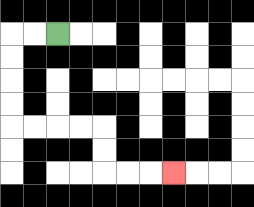{'start': '[2, 1]', 'end': '[7, 7]', 'path_directions': 'L,L,D,D,D,D,R,R,R,R,D,D,R,R,R', 'path_coordinates': '[[2, 1], [1, 1], [0, 1], [0, 2], [0, 3], [0, 4], [0, 5], [1, 5], [2, 5], [3, 5], [4, 5], [4, 6], [4, 7], [5, 7], [6, 7], [7, 7]]'}